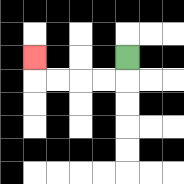{'start': '[5, 2]', 'end': '[1, 2]', 'path_directions': 'D,L,L,L,L,U', 'path_coordinates': '[[5, 2], [5, 3], [4, 3], [3, 3], [2, 3], [1, 3], [1, 2]]'}